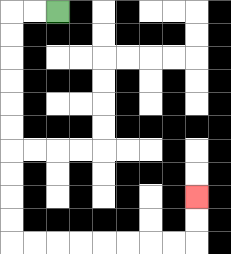{'start': '[2, 0]', 'end': '[8, 8]', 'path_directions': 'L,L,D,D,D,D,D,D,D,D,D,D,R,R,R,R,R,R,R,R,U,U', 'path_coordinates': '[[2, 0], [1, 0], [0, 0], [0, 1], [0, 2], [0, 3], [0, 4], [0, 5], [0, 6], [0, 7], [0, 8], [0, 9], [0, 10], [1, 10], [2, 10], [3, 10], [4, 10], [5, 10], [6, 10], [7, 10], [8, 10], [8, 9], [8, 8]]'}